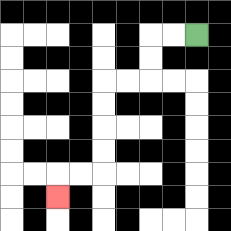{'start': '[8, 1]', 'end': '[2, 8]', 'path_directions': 'L,L,D,D,L,L,D,D,D,D,L,L,D', 'path_coordinates': '[[8, 1], [7, 1], [6, 1], [6, 2], [6, 3], [5, 3], [4, 3], [4, 4], [4, 5], [4, 6], [4, 7], [3, 7], [2, 7], [2, 8]]'}